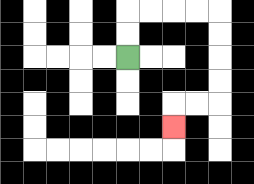{'start': '[5, 2]', 'end': '[7, 5]', 'path_directions': 'U,U,R,R,R,R,D,D,D,D,L,L,D', 'path_coordinates': '[[5, 2], [5, 1], [5, 0], [6, 0], [7, 0], [8, 0], [9, 0], [9, 1], [9, 2], [9, 3], [9, 4], [8, 4], [7, 4], [7, 5]]'}